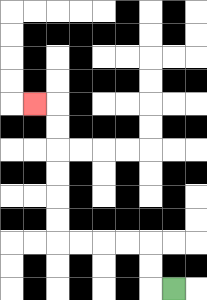{'start': '[7, 12]', 'end': '[1, 4]', 'path_directions': 'L,U,U,L,L,L,L,U,U,U,U,U,U,L', 'path_coordinates': '[[7, 12], [6, 12], [6, 11], [6, 10], [5, 10], [4, 10], [3, 10], [2, 10], [2, 9], [2, 8], [2, 7], [2, 6], [2, 5], [2, 4], [1, 4]]'}